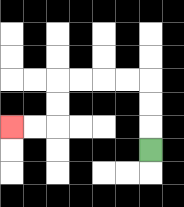{'start': '[6, 6]', 'end': '[0, 5]', 'path_directions': 'U,U,U,L,L,L,L,D,D,L,L', 'path_coordinates': '[[6, 6], [6, 5], [6, 4], [6, 3], [5, 3], [4, 3], [3, 3], [2, 3], [2, 4], [2, 5], [1, 5], [0, 5]]'}